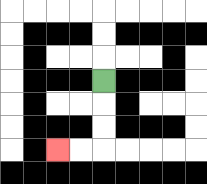{'start': '[4, 3]', 'end': '[2, 6]', 'path_directions': 'D,D,D,L,L', 'path_coordinates': '[[4, 3], [4, 4], [4, 5], [4, 6], [3, 6], [2, 6]]'}